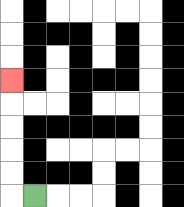{'start': '[1, 8]', 'end': '[0, 3]', 'path_directions': 'L,U,U,U,U,U', 'path_coordinates': '[[1, 8], [0, 8], [0, 7], [0, 6], [0, 5], [0, 4], [0, 3]]'}